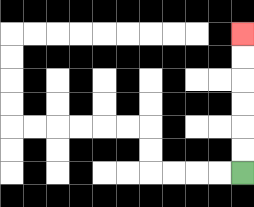{'start': '[10, 7]', 'end': '[10, 1]', 'path_directions': 'U,U,U,U,U,U', 'path_coordinates': '[[10, 7], [10, 6], [10, 5], [10, 4], [10, 3], [10, 2], [10, 1]]'}